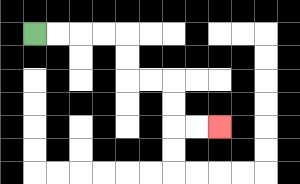{'start': '[1, 1]', 'end': '[9, 5]', 'path_directions': 'R,R,R,R,D,D,R,R,D,D,R,R', 'path_coordinates': '[[1, 1], [2, 1], [3, 1], [4, 1], [5, 1], [5, 2], [5, 3], [6, 3], [7, 3], [7, 4], [7, 5], [8, 5], [9, 5]]'}